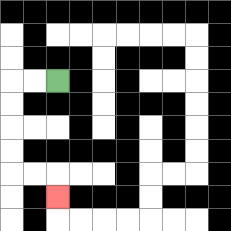{'start': '[2, 3]', 'end': '[2, 8]', 'path_directions': 'L,L,D,D,D,D,R,R,D', 'path_coordinates': '[[2, 3], [1, 3], [0, 3], [0, 4], [0, 5], [0, 6], [0, 7], [1, 7], [2, 7], [2, 8]]'}